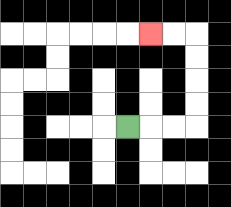{'start': '[5, 5]', 'end': '[6, 1]', 'path_directions': 'R,R,R,U,U,U,U,L,L', 'path_coordinates': '[[5, 5], [6, 5], [7, 5], [8, 5], [8, 4], [8, 3], [8, 2], [8, 1], [7, 1], [6, 1]]'}